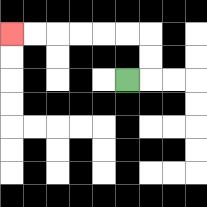{'start': '[5, 3]', 'end': '[0, 1]', 'path_directions': 'R,U,U,L,L,L,L,L,L', 'path_coordinates': '[[5, 3], [6, 3], [6, 2], [6, 1], [5, 1], [4, 1], [3, 1], [2, 1], [1, 1], [0, 1]]'}